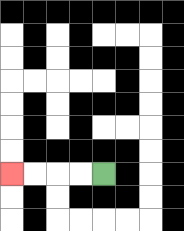{'start': '[4, 7]', 'end': '[0, 7]', 'path_directions': 'L,L,L,L', 'path_coordinates': '[[4, 7], [3, 7], [2, 7], [1, 7], [0, 7]]'}